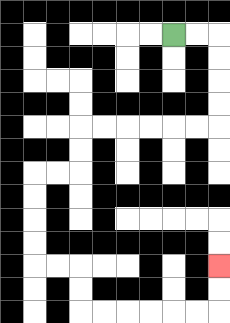{'start': '[7, 1]', 'end': '[9, 11]', 'path_directions': 'R,R,D,D,D,D,L,L,L,L,L,L,D,D,L,L,D,D,D,D,R,R,D,D,R,R,R,R,R,R,U,U', 'path_coordinates': '[[7, 1], [8, 1], [9, 1], [9, 2], [9, 3], [9, 4], [9, 5], [8, 5], [7, 5], [6, 5], [5, 5], [4, 5], [3, 5], [3, 6], [3, 7], [2, 7], [1, 7], [1, 8], [1, 9], [1, 10], [1, 11], [2, 11], [3, 11], [3, 12], [3, 13], [4, 13], [5, 13], [6, 13], [7, 13], [8, 13], [9, 13], [9, 12], [9, 11]]'}